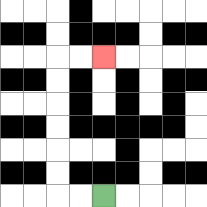{'start': '[4, 8]', 'end': '[4, 2]', 'path_directions': 'L,L,U,U,U,U,U,U,R,R', 'path_coordinates': '[[4, 8], [3, 8], [2, 8], [2, 7], [2, 6], [2, 5], [2, 4], [2, 3], [2, 2], [3, 2], [4, 2]]'}